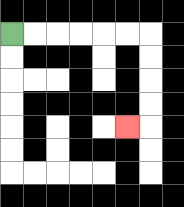{'start': '[0, 1]', 'end': '[5, 5]', 'path_directions': 'R,R,R,R,R,R,D,D,D,D,L', 'path_coordinates': '[[0, 1], [1, 1], [2, 1], [3, 1], [4, 1], [5, 1], [6, 1], [6, 2], [6, 3], [6, 4], [6, 5], [5, 5]]'}